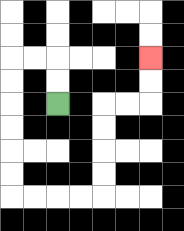{'start': '[2, 4]', 'end': '[6, 2]', 'path_directions': 'U,U,L,L,D,D,D,D,D,D,R,R,R,R,U,U,U,U,R,R,U,U', 'path_coordinates': '[[2, 4], [2, 3], [2, 2], [1, 2], [0, 2], [0, 3], [0, 4], [0, 5], [0, 6], [0, 7], [0, 8], [1, 8], [2, 8], [3, 8], [4, 8], [4, 7], [4, 6], [4, 5], [4, 4], [5, 4], [6, 4], [6, 3], [6, 2]]'}